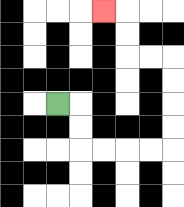{'start': '[2, 4]', 'end': '[4, 0]', 'path_directions': 'R,D,D,R,R,R,R,U,U,U,U,L,L,U,U,L', 'path_coordinates': '[[2, 4], [3, 4], [3, 5], [3, 6], [4, 6], [5, 6], [6, 6], [7, 6], [7, 5], [7, 4], [7, 3], [7, 2], [6, 2], [5, 2], [5, 1], [5, 0], [4, 0]]'}